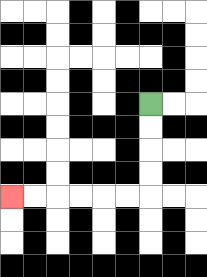{'start': '[6, 4]', 'end': '[0, 8]', 'path_directions': 'D,D,D,D,L,L,L,L,L,L', 'path_coordinates': '[[6, 4], [6, 5], [6, 6], [6, 7], [6, 8], [5, 8], [4, 8], [3, 8], [2, 8], [1, 8], [0, 8]]'}